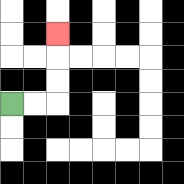{'start': '[0, 4]', 'end': '[2, 1]', 'path_directions': 'R,R,U,U,U', 'path_coordinates': '[[0, 4], [1, 4], [2, 4], [2, 3], [2, 2], [2, 1]]'}